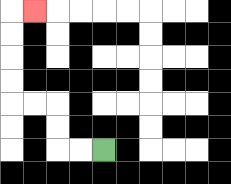{'start': '[4, 6]', 'end': '[1, 0]', 'path_directions': 'L,L,U,U,L,L,U,U,U,U,R', 'path_coordinates': '[[4, 6], [3, 6], [2, 6], [2, 5], [2, 4], [1, 4], [0, 4], [0, 3], [0, 2], [0, 1], [0, 0], [1, 0]]'}